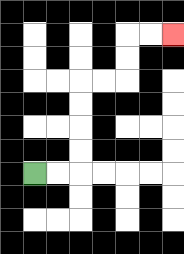{'start': '[1, 7]', 'end': '[7, 1]', 'path_directions': 'R,R,U,U,U,U,R,R,U,U,R,R', 'path_coordinates': '[[1, 7], [2, 7], [3, 7], [3, 6], [3, 5], [3, 4], [3, 3], [4, 3], [5, 3], [5, 2], [5, 1], [6, 1], [7, 1]]'}